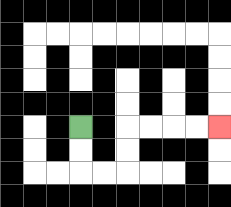{'start': '[3, 5]', 'end': '[9, 5]', 'path_directions': 'D,D,R,R,U,U,R,R,R,R', 'path_coordinates': '[[3, 5], [3, 6], [3, 7], [4, 7], [5, 7], [5, 6], [5, 5], [6, 5], [7, 5], [8, 5], [9, 5]]'}